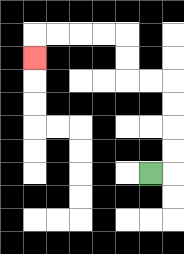{'start': '[6, 7]', 'end': '[1, 2]', 'path_directions': 'R,U,U,U,U,L,L,U,U,L,L,L,L,D', 'path_coordinates': '[[6, 7], [7, 7], [7, 6], [7, 5], [7, 4], [7, 3], [6, 3], [5, 3], [5, 2], [5, 1], [4, 1], [3, 1], [2, 1], [1, 1], [1, 2]]'}